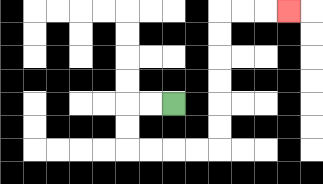{'start': '[7, 4]', 'end': '[12, 0]', 'path_directions': 'L,L,D,D,R,R,R,R,U,U,U,U,U,U,R,R,R', 'path_coordinates': '[[7, 4], [6, 4], [5, 4], [5, 5], [5, 6], [6, 6], [7, 6], [8, 6], [9, 6], [9, 5], [9, 4], [9, 3], [9, 2], [9, 1], [9, 0], [10, 0], [11, 0], [12, 0]]'}